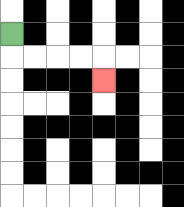{'start': '[0, 1]', 'end': '[4, 3]', 'path_directions': 'D,R,R,R,R,D', 'path_coordinates': '[[0, 1], [0, 2], [1, 2], [2, 2], [3, 2], [4, 2], [4, 3]]'}